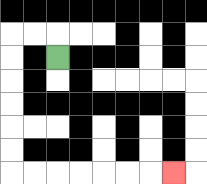{'start': '[2, 2]', 'end': '[7, 7]', 'path_directions': 'U,L,L,D,D,D,D,D,D,R,R,R,R,R,R,R', 'path_coordinates': '[[2, 2], [2, 1], [1, 1], [0, 1], [0, 2], [0, 3], [0, 4], [0, 5], [0, 6], [0, 7], [1, 7], [2, 7], [3, 7], [4, 7], [5, 7], [6, 7], [7, 7]]'}